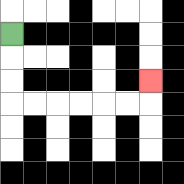{'start': '[0, 1]', 'end': '[6, 3]', 'path_directions': 'D,D,D,R,R,R,R,R,R,U', 'path_coordinates': '[[0, 1], [0, 2], [0, 3], [0, 4], [1, 4], [2, 4], [3, 4], [4, 4], [5, 4], [6, 4], [6, 3]]'}